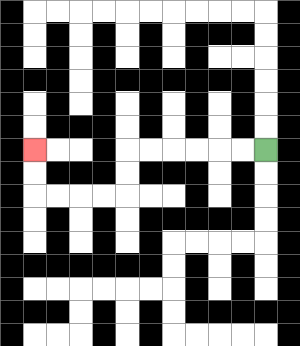{'start': '[11, 6]', 'end': '[1, 6]', 'path_directions': 'L,L,L,L,L,L,D,D,L,L,L,L,U,U', 'path_coordinates': '[[11, 6], [10, 6], [9, 6], [8, 6], [7, 6], [6, 6], [5, 6], [5, 7], [5, 8], [4, 8], [3, 8], [2, 8], [1, 8], [1, 7], [1, 6]]'}